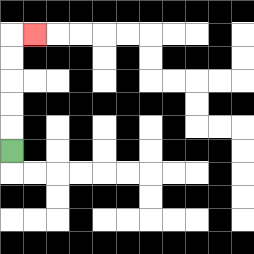{'start': '[0, 6]', 'end': '[1, 1]', 'path_directions': 'U,U,U,U,U,R', 'path_coordinates': '[[0, 6], [0, 5], [0, 4], [0, 3], [0, 2], [0, 1], [1, 1]]'}